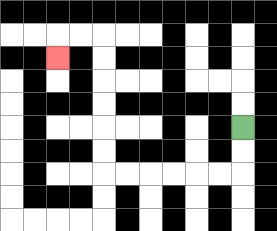{'start': '[10, 5]', 'end': '[2, 2]', 'path_directions': 'D,D,L,L,L,L,L,L,U,U,U,U,U,U,L,L,D', 'path_coordinates': '[[10, 5], [10, 6], [10, 7], [9, 7], [8, 7], [7, 7], [6, 7], [5, 7], [4, 7], [4, 6], [4, 5], [4, 4], [4, 3], [4, 2], [4, 1], [3, 1], [2, 1], [2, 2]]'}